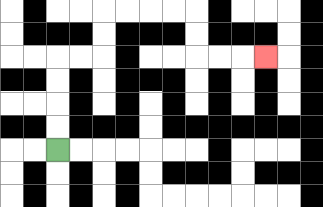{'start': '[2, 6]', 'end': '[11, 2]', 'path_directions': 'U,U,U,U,R,R,U,U,R,R,R,R,D,D,R,R,R', 'path_coordinates': '[[2, 6], [2, 5], [2, 4], [2, 3], [2, 2], [3, 2], [4, 2], [4, 1], [4, 0], [5, 0], [6, 0], [7, 0], [8, 0], [8, 1], [8, 2], [9, 2], [10, 2], [11, 2]]'}